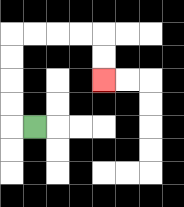{'start': '[1, 5]', 'end': '[4, 3]', 'path_directions': 'L,U,U,U,U,R,R,R,R,D,D', 'path_coordinates': '[[1, 5], [0, 5], [0, 4], [0, 3], [0, 2], [0, 1], [1, 1], [2, 1], [3, 1], [4, 1], [4, 2], [4, 3]]'}